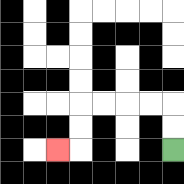{'start': '[7, 6]', 'end': '[2, 6]', 'path_directions': 'U,U,L,L,L,L,D,D,L', 'path_coordinates': '[[7, 6], [7, 5], [7, 4], [6, 4], [5, 4], [4, 4], [3, 4], [3, 5], [3, 6], [2, 6]]'}